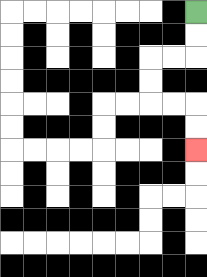{'start': '[8, 0]', 'end': '[8, 6]', 'path_directions': 'D,D,L,L,D,D,R,R,D,D', 'path_coordinates': '[[8, 0], [8, 1], [8, 2], [7, 2], [6, 2], [6, 3], [6, 4], [7, 4], [8, 4], [8, 5], [8, 6]]'}